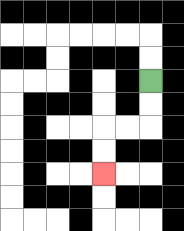{'start': '[6, 3]', 'end': '[4, 7]', 'path_directions': 'D,D,L,L,D,D', 'path_coordinates': '[[6, 3], [6, 4], [6, 5], [5, 5], [4, 5], [4, 6], [4, 7]]'}